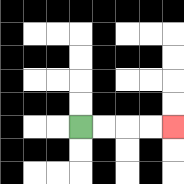{'start': '[3, 5]', 'end': '[7, 5]', 'path_directions': 'R,R,R,R', 'path_coordinates': '[[3, 5], [4, 5], [5, 5], [6, 5], [7, 5]]'}